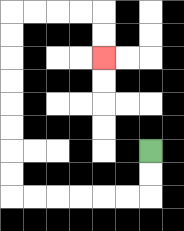{'start': '[6, 6]', 'end': '[4, 2]', 'path_directions': 'D,D,L,L,L,L,L,L,U,U,U,U,U,U,U,U,R,R,R,R,D,D', 'path_coordinates': '[[6, 6], [6, 7], [6, 8], [5, 8], [4, 8], [3, 8], [2, 8], [1, 8], [0, 8], [0, 7], [0, 6], [0, 5], [0, 4], [0, 3], [0, 2], [0, 1], [0, 0], [1, 0], [2, 0], [3, 0], [4, 0], [4, 1], [4, 2]]'}